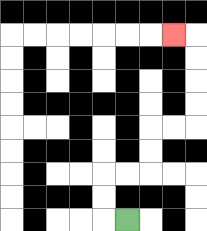{'start': '[5, 9]', 'end': '[7, 1]', 'path_directions': 'L,U,U,R,R,U,U,R,R,U,U,U,U,L', 'path_coordinates': '[[5, 9], [4, 9], [4, 8], [4, 7], [5, 7], [6, 7], [6, 6], [6, 5], [7, 5], [8, 5], [8, 4], [8, 3], [8, 2], [8, 1], [7, 1]]'}